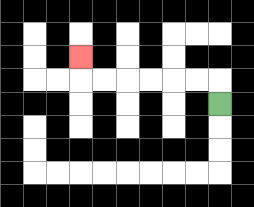{'start': '[9, 4]', 'end': '[3, 2]', 'path_directions': 'U,L,L,L,L,L,L,U', 'path_coordinates': '[[9, 4], [9, 3], [8, 3], [7, 3], [6, 3], [5, 3], [4, 3], [3, 3], [3, 2]]'}